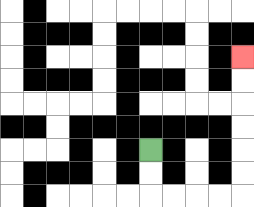{'start': '[6, 6]', 'end': '[10, 2]', 'path_directions': 'D,D,R,R,R,R,U,U,U,U,U,U', 'path_coordinates': '[[6, 6], [6, 7], [6, 8], [7, 8], [8, 8], [9, 8], [10, 8], [10, 7], [10, 6], [10, 5], [10, 4], [10, 3], [10, 2]]'}